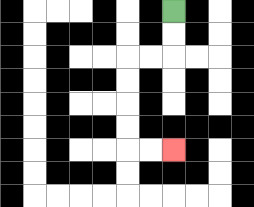{'start': '[7, 0]', 'end': '[7, 6]', 'path_directions': 'D,D,L,L,D,D,D,D,R,R', 'path_coordinates': '[[7, 0], [7, 1], [7, 2], [6, 2], [5, 2], [5, 3], [5, 4], [5, 5], [5, 6], [6, 6], [7, 6]]'}